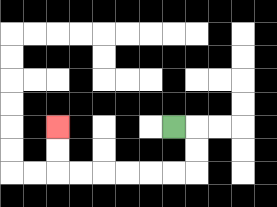{'start': '[7, 5]', 'end': '[2, 5]', 'path_directions': 'R,D,D,L,L,L,L,L,L,U,U', 'path_coordinates': '[[7, 5], [8, 5], [8, 6], [8, 7], [7, 7], [6, 7], [5, 7], [4, 7], [3, 7], [2, 7], [2, 6], [2, 5]]'}